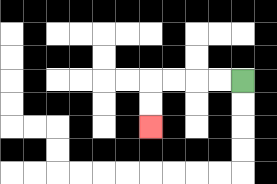{'start': '[10, 3]', 'end': '[6, 5]', 'path_directions': 'L,L,L,L,D,D', 'path_coordinates': '[[10, 3], [9, 3], [8, 3], [7, 3], [6, 3], [6, 4], [6, 5]]'}